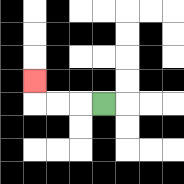{'start': '[4, 4]', 'end': '[1, 3]', 'path_directions': 'L,L,L,U', 'path_coordinates': '[[4, 4], [3, 4], [2, 4], [1, 4], [1, 3]]'}